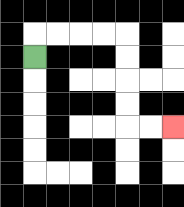{'start': '[1, 2]', 'end': '[7, 5]', 'path_directions': 'U,R,R,R,R,D,D,D,D,R,R', 'path_coordinates': '[[1, 2], [1, 1], [2, 1], [3, 1], [4, 1], [5, 1], [5, 2], [5, 3], [5, 4], [5, 5], [6, 5], [7, 5]]'}